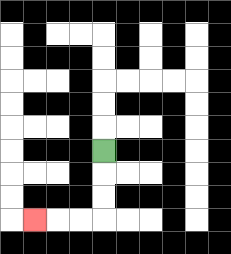{'start': '[4, 6]', 'end': '[1, 9]', 'path_directions': 'D,D,D,L,L,L', 'path_coordinates': '[[4, 6], [4, 7], [4, 8], [4, 9], [3, 9], [2, 9], [1, 9]]'}